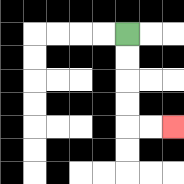{'start': '[5, 1]', 'end': '[7, 5]', 'path_directions': 'D,D,D,D,R,R', 'path_coordinates': '[[5, 1], [5, 2], [5, 3], [5, 4], [5, 5], [6, 5], [7, 5]]'}